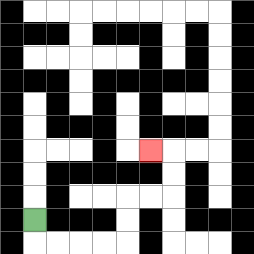{'start': '[1, 9]', 'end': '[6, 6]', 'path_directions': 'D,R,R,R,R,U,U,R,R,U,U,L', 'path_coordinates': '[[1, 9], [1, 10], [2, 10], [3, 10], [4, 10], [5, 10], [5, 9], [5, 8], [6, 8], [7, 8], [7, 7], [7, 6], [6, 6]]'}